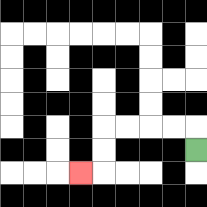{'start': '[8, 6]', 'end': '[3, 7]', 'path_directions': 'U,L,L,L,L,D,D,L', 'path_coordinates': '[[8, 6], [8, 5], [7, 5], [6, 5], [5, 5], [4, 5], [4, 6], [4, 7], [3, 7]]'}